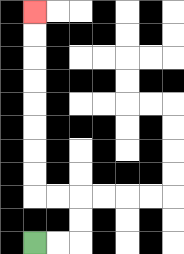{'start': '[1, 10]', 'end': '[1, 0]', 'path_directions': 'R,R,U,U,L,L,U,U,U,U,U,U,U,U', 'path_coordinates': '[[1, 10], [2, 10], [3, 10], [3, 9], [3, 8], [2, 8], [1, 8], [1, 7], [1, 6], [1, 5], [1, 4], [1, 3], [1, 2], [1, 1], [1, 0]]'}